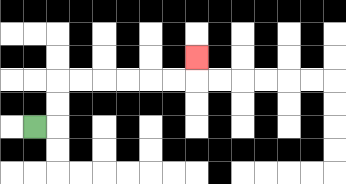{'start': '[1, 5]', 'end': '[8, 2]', 'path_directions': 'R,U,U,R,R,R,R,R,R,U', 'path_coordinates': '[[1, 5], [2, 5], [2, 4], [2, 3], [3, 3], [4, 3], [5, 3], [6, 3], [7, 3], [8, 3], [8, 2]]'}